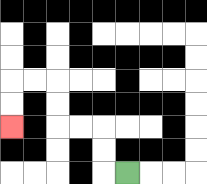{'start': '[5, 7]', 'end': '[0, 5]', 'path_directions': 'L,U,U,L,L,U,U,L,L,D,D', 'path_coordinates': '[[5, 7], [4, 7], [4, 6], [4, 5], [3, 5], [2, 5], [2, 4], [2, 3], [1, 3], [0, 3], [0, 4], [0, 5]]'}